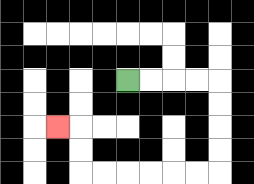{'start': '[5, 3]', 'end': '[2, 5]', 'path_directions': 'R,R,R,R,D,D,D,D,L,L,L,L,L,L,U,U,L', 'path_coordinates': '[[5, 3], [6, 3], [7, 3], [8, 3], [9, 3], [9, 4], [9, 5], [9, 6], [9, 7], [8, 7], [7, 7], [6, 7], [5, 7], [4, 7], [3, 7], [3, 6], [3, 5], [2, 5]]'}